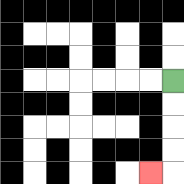{'start': '[7, 3]', 'end': '[6, 7]', 'path_directions': 'D,D,D,D,L', 'path_coordinates': '[[7, 3], [7, 4], [7, 5], [7, 6], [7, 7], [6, 7]]'}